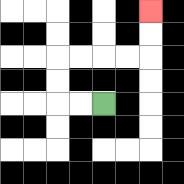{'start': '[4, 4]', 'end': '[6, 0]', 'path_directions': 'L,L,U,U,R,R,R,R,U,U', 'path_coordinates': '[[4, 4], [3, 4], [2, 4], [2, 3], [2, 2], [3, 2], [4, 2], [5, 2], [6, 2], [6, 1], [6, 0]]'}